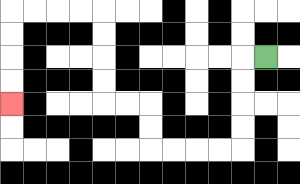{'start': '[11, 2]', 'end': '[0, 4]', 'path_directions': 'L,D,D,D,D,L,L,L,L,U,U,L,L,U,U,U,U,L,L,L,L,D,D,D,D', 'path_coordinates': '[[11, 2], [10, 2], [10, 3], [10, 4], [10, 5], [10, 6], [9, 6], [8, 6], [7, 6], [6, 6], [6, 5], [6, 4], [5, 4], [4, 4], [4, 3], [4, 2], [4, 1], [4, 0], [3, 0], [2, 0], [1, 0], [0, 0], [0, 1], [0, 2], [0, 3], [0, 4]]'}